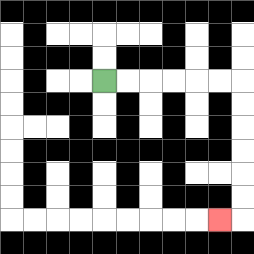{'start': '[4, 3]', 'end': '[9, 9]', 'path_directions': 'R,R,R,R,R,R,D,D,D,D,D,D,L', 'path_coordinates': '[[4, 3], [5, 3], [6, 3], [7, 3], [8, 3], [9, 3], [10, 3], [10, 4], [10, 5], [10, 6], [10, 7], [10, 8], [10, 9], [9, 9]]'}